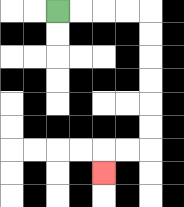{'start': '[2, 0]', 'end': '[4, 7]', 'path_directions': 'R,R,R,R,D,D,D,D,D,D,L,L,D', 'path_coordinates': '[[2, 0], [3, 0], [4, 0], [5, 0], [6, 0], [6, 1], [6, 2], [6, 3], [6, 4], [6, 5], [6, 6], [5, 6], [4, 6], [4, 7]]'}